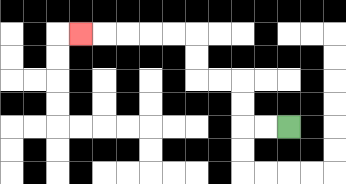{'start': '[12, 5]', 'end': '[3, 1]', 'path_directions': 'L,L,U,U,L,L,U,U,L,L,L,L,L', 'path_coordinates': '[[12, 5], [11, 5], [10, 5], [10, 4], [10, 3], [9, 3], [8, 3], [8, 2], [8, 1], [7, 1], [6, 1], [5, 1], [4, 1], [3, 1]]'}